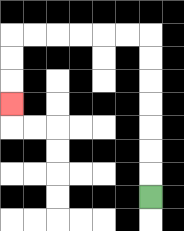{'start': '[6, 8]', 'end': '[0, 4]', 'path_directions': 'U,U,U,U,U,U,U,L,L,L,L,L,L,D,D,D', 'path_coordinates': '[[6, 8], [6, 7], [6, 6], [6, 5], [6, 4], [6, 3], [6, 2], [6, 1], [5, 1], [4, 1], [3, 1], [2, 1], [1, 1], [0, 1], [0, 2], [0, 3], [0, 4]]'}